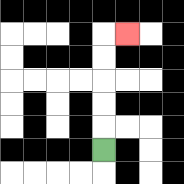{'start': '[4, 6]', 'end': '[5, 1]', 'path_directions': 'U,U,U,U,U,R', 'path_coordinates': '[[4, 6], [4, 5], [4, 4], [4, 3], [4, 2], [4, 1], [5, 1]]'}